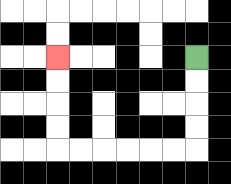{'start': '[8, 2]', 'end': '[2, 2]', 'path_directions': 'D,D,D,D,L,L,L,L,L,L,U,U,U,U', 'path_coordinates': '[[8, 2], [8, 3], [8, 4], [8, 5], [8, 6], [7, 6], [6, 6], [5, 6], [4, 6], [3, 6], [2, 6], [2, 5], [2, 4], [2, 3], [2, 2]]'}